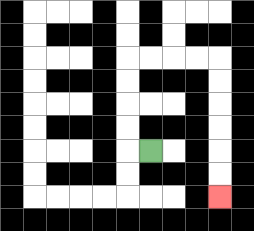{'start': '[6, 6]', 'end': '[9, 8]', 'path_directions': 'L,U,U,U,U,R,R,R,R,D,D,D,D,D,D', 'path_coordinates': '[[6, 6], [5, 6], [5, 5], [5, 4], [5, 3], [5, 2], [6, 2], [7, 2], [8, 2], [9, 2], [9, 3], [9, 4], [9, 5], [9, 6], [9, 7], [9, 8]]'}